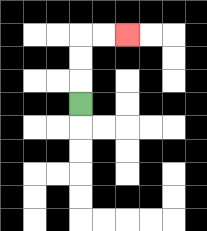{'start': '[3, 4]', 'end': '[5, 1]', 'path_directions': 'U,U,U,R,R', 'path_coordinates': '[[3, 4], [3, 3], [3, 2], [3, 1], [4, 1], [5, 1]]'}